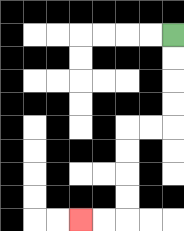{'start': '[7, 1]', 'end': '[3, 9]', 'path_directions': 'D,D,D,D,L,L,D,D,D,D,L,L', 'path_coordinates': '[[7, 1], [7, 2], [7, 3], [7, 4], [7, 5], [6, 5], [5, 5], [5, 6], [5, 7], [5, 8], [5, 9], [4, 9], [3, 9]]'}